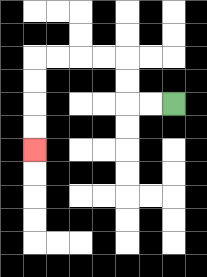{'start': '[7, 4]', 'end': '[1, 6]', 'path_directions': 'L,L,U,U,L,L,L,L,D,D,D,D', 'path_coordinates': '[[7, 4], [6, 4], [5, 4], [5, 3], [5, 2], [4, 2], [3, 2], [2, 2], [1, 2], [1, 3], [1, 4], [1, 5], [1, 6]]'}